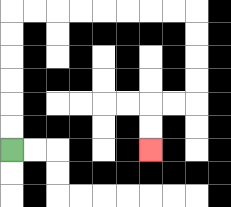{'start': '[0, 6]', 'end': '[6, 6]', 'path_directions': 'U,U,U,U,U,U,R,R,R,R,R,R,R,R,D,D,D,D,L,L,D,D', 'path_coordinates': '[[0, 6], [0, 5], [0, 4], [0, 3], [0, 2], [0, 1], [0, 0], [1, 0], [2, 0], [3, 0], [4, 0], [5, 0], [6, 0], [7, 0], [8, 0], [8, 1], [8, 2], [8, 3], [8, 4], [7, 4], [6, 4], [6, 5], [6, 6]]'}